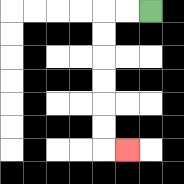{'start': '[6, 0]', 'end': '[5, 6]', 'path_directions': 'L,L,D,D,D,D,D,D,R', 'path_coordinates': '[[6, 0], [5, 0], [4, 0], [4, 1], [4, 2], [4, 3], [4, 4], [4, 5], [4, 6], [5, 6]]'}